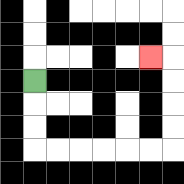{'start': '[1, 3]', 'end': '[6, 2]', 'path_directions': 'D,D,D,R,R,R,R,R,R,U,U,U,U,L', 'path_coordinates': '[[1, 3], [1, 4], [1, 5], [1, 6], [2, 6], [3, 6], [4, 6], [5, 6], [6, 6], [7, 6], [7, 5], [7, 4], [7, 3], [7, 2], [6, 2]]'}